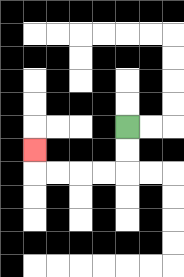{'start': '[5, 5]', 'end': '[1, 6]', 'path_directions': 'D,D,L,L,L,L,U', 'path_coordinates': '[[5, 5], [5, 6], [5, 7], [4, 7], [3, 7], [2, 7], [1, 7], [1, 6]]'}